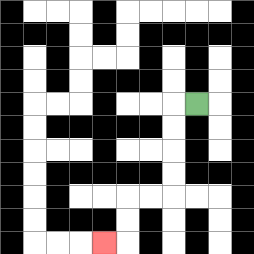{'start': '[8, 4]', 'end': '[4, 10]', 'path_directions': 'L,D,D,D,D,L,L,D,D,L', 'path_coordinates': '[[8, 4], [7, 4], [7, 5], [7, 6], [7, 7], [7, 8], [6, 8], [5, 8], [5, 9], [5, 10], [4, 10]]'}